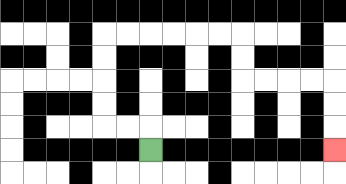{'start': '[6, 6]', 'end': '[14, 6]', 'path_directions': 'U,L,L,U,U,U,U,R,R,R,R,R,R,D,D,R,R,R,R,D,D,D', 'path_coordinates': '[[6, 6], [6, 5], [5, 5], [4, 5], [4, 4], [4, 3], [4, 2], [4, 1], [5, 1], [6, 1], [7, 1], [8, 1], [9, 1], [10, 1], [10, 2], [10, 3], [11, 3], [12, 3], [13, 3], [14, 3], [14, 4], [14, 5], [14, 6]]'}